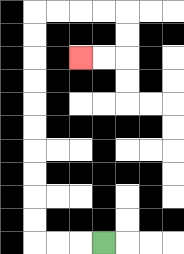{'start': '[4, 10]', 'end': '[3, 2]', 'path_directions': 'L,L,L,U,U,U,U,U,U,U,U,U,U,R,R,R,R,D,D,L,L', 'path_coordinates': '[[4, 10], [3, 10], [2, 10], [1, 10], [1, 9], [1, 8], [1, 7], [1, 6], [1, 5], [1, 4], [1, 3], [1, 2], [1, 1], [1, 0], [2, 0], [3, 0], [4, 0], [5, 0], [5, 1], [5, 2], [4, 2], [3, 2]]'}